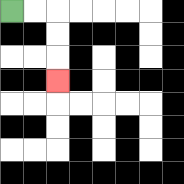{'start': '[0, 0]', 'end': '[2, 3]', 'path_directions': 'R,R,D,D,D', 'path_coordinates': '[[0, 0], [1, 0], [2, 0], [2, 1], [2, 2], [2, 3]]'}